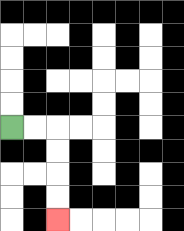{'start': '[0, 5]', 'end': '[2, 9]', 'path_directions': 'R,R,D,D,D,D', 'path_coordinates': '[[0, 5], [1, 5], [2, 5], [2, 6], [2, 7], [2, 8], [2, 9]]'}